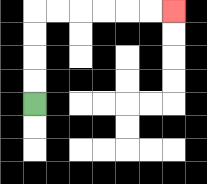{'start': '[1, 4]', 'end': '[7, 0]', 'path_directions': 'U,U,U,U,R,R,R,R,R,R', 'path_coordinates': '[[1, 4], [1, 3], [1, 2], [1, 1], [1, 0], [2, 0], [3, 0], [4, 0], [5, 0], [6, 0], [7, 0]]'}